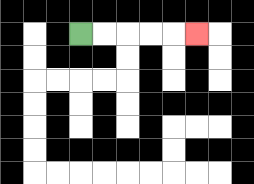{'start': '[3, 1]', 'end': '[8, 1]', 'path_directions': 'R,R,R,R,R', 'path_coordinates': '[[3, 1], [4, 1], [5, 1], [6, 1], [7, 1], [8, 1]]'}